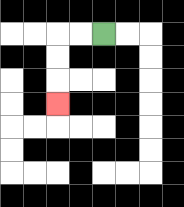{'start': '[4, 1]', 'end': '[2, 4]', 'path_directions': 'L,L,D,D,D', 'path_coordinates': '[[4, 1], [3, 1], [2, 1], [2, 2], [2, 3], [2, 4]]'}